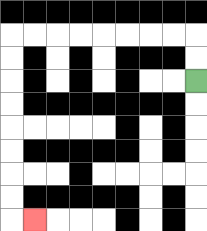{'start': '[8, 3]', 'end': '[1, 9]', 'path_directions': 'U,U,L,L,L,L,L,L,L,L,D,D,D,D,D,D,D,D,R', 'path_coordinates': '[[8, 3], [8, 2], [8, 1], [7, 1], [6, 1], [5, 1], [4, 1], [3, 1], [2, 1], [1, 1], [0, 1], [0, 2], [0, 3], [0, 4], [0, 5], [0, 6], [0, 7], [0, 8], [0, 9], [1, 9]]'}